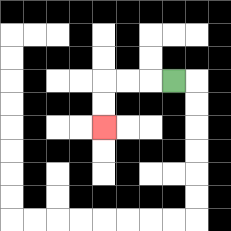{'start': '[7, 3]', 'end': '[4, 5]', 'path_directions': 'L,L,L,D,D', 'path_coordinates': '[[7, 3], [6, 3], [5, 3], [4, 3], [4, 4], [4, 5]]'}